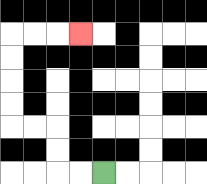{'start': '[4, 7]', 'end': '[3, 1]', 'path_directions': 'L,L,U,U,L,L,U,U,U,U,R,R,R', 'path_coordinates': '[[4, 7], [3, 7], [2, 7], [2, 6], [2, 5], [1, 5], [0, 5], [0, 4], [0, 3], [0, 2], [0, 1], [1, 1], [2, 1], [3, 1]]'}